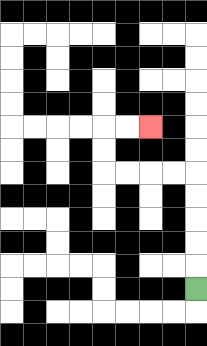{'start': '[8, 12]', 'end': '[6, 5]', 'path_directions': 'U,U,U,U,U,L,L,L,L,U,U,R,R', 'path_coordinates': '[[8, 12], [8, 11], [8, 10], [8, 9], [8, 8], [8, 7], [7, 7], [6, 7], [5, 7], [4, 7], [4, 6], [4, 5], [5, 5], [6, 5]]'}